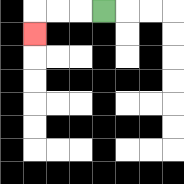{'start': '[4, 0]', 'end': '[1, 1]', 'path_directions': 'L,L,L,D', 'path_coordinates': '[[4, 0], [3, 0], [2, 0], [1, 0], [1, 1]]'}